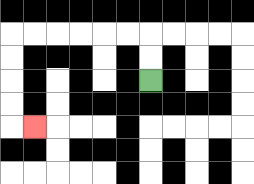{'start': '[6, 3]', 'end': '[1, 5]', 'path_directions': 'U,U,L,L,L,L,L,L,D,D,D,D,R', 'path_coordinates': '[[6, 3], [6, 2], [6, 1], [5, 1], [4, 1], [3, 1], [2, 1], [1, 1], [0, 1], [0, 2], [0, 3], [0, 4], [0, 5], [1, 5]]'}